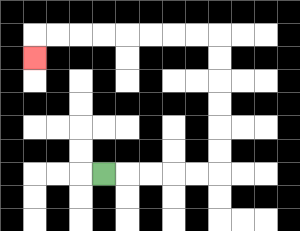{'start': '[4, 7]', 'end': '[1, 2]', 'path_directions': 'R,R,R,R,R,U,U,U,U,U,U,L,L,L,L,L,L,L,L,D', 'path_coordinates': '[[4, 7], [5, 7], [6, 7], [7, 7], [8, 7], [9, 7], [9, 6], [9, 5], [9, 4], [9, 3], [9, 2], [9, 1], [8, 1], [7, 1], [6, 1], [5, 1], [4, 1], [3, 1], [2, 1], [1, 1], [1, 2]]'}